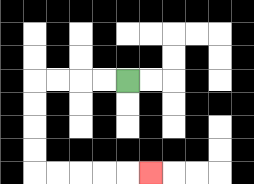{'start': '[5, 3]', 'end': '[6, 7]', 'path_directions': 'L,L,L,L,D,D,D,D,R,R,R,R,R', 'path_coordinates': '[[5, 3], [4, 3], [3, 3], [2, 3], [1, 3], [1, 4], [1, 5], [1, 6], [1, 7], [2, 7], [3, 7], [4, 7], [5, 7], [6, 7]]'}